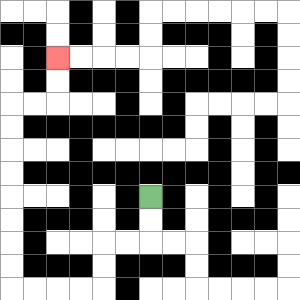{'start': '[6, 8]', 'end': '[2, 2]', 'path_directions': 'D,D,L,L,D,D,L,L,L,L,U,U,U,U,U,U,U,U,R,R,U,U', 'path_coordinates': '[[6, 8], [6, 9], [6, 10], [5, 10], [4, 10], [4, 11], [4, 12], [3, 12], [2, 12], [1, 12], [0, 12], [0, 11], [0, 10], [0, 9], [0, 8], [0, 7], [0, 6], [0, 5], [0, 4], [1, 4], [2, 4], [2, 3], [2, 2]]'}